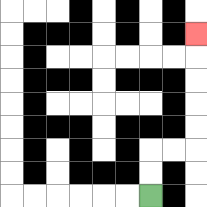{'start': '[6, 8]', 'end': '[8, 1]', 'path_directions': 'U,U,R,R,U,U,U,U,U', 'path_coordinates': '[[6, 8], [6, 7], [6, 6], [7, 6], [8, 6], [8, 5], [8, 4], [8, 3], [8, 2], [8, 1]]'}